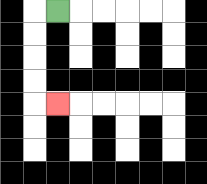{'start': '[2, 0]', 'end': '[2, 4]', 'path_directions': 'L,D,D,D,D,R', 'path_coordinates': '[[2, 0], [1, 0], [1, 1], [1, 2], [1, 3], [1, 4], [2, 4]]'}